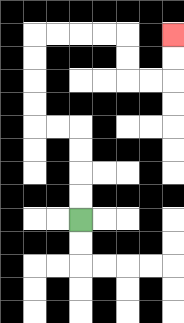{'start': '[3, 9]', 'end': '[7, 1]', 'path_directions': 'U,U,U,U,L,L,U,U,U,U,R,R,R,R,D,D,R,R,U,U', 'path_coordinates': '[[3, 9], [3, 8], [3, 7], [3, 6], [3, 5], [2, 5], [1, 5], [1, 4], [1, 3], [1, 2], [1, 1], [2, 1], [3, 1], [4, 1], [5, 1], [5, 2], [5, 3], [6, 3], [7, 3], [7, 2], [7, 1]]'}